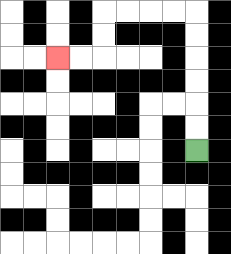{'start': '[8, 6]', 'end': '[2, 2]', 'path_directions': 'U,U,U,U,U,U,L,L,L,L,D,D,L,L', 'path_coordinates': '[[8, 6], [8, 5], [8, 4], [8, 3], [8, 2], [8, 1], [8, 0], [7, 0], [6, 0], [5, 0], [4, 0], [4, 1], [4, 2], [3, 2], [2, 2]]'}